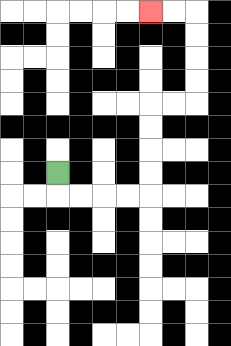{'start': '[2, 7]', 'end': '[6, 0]', 'path_directions': 'D,R,R,R,R,U,U,U,U,R,R,U,U,U,U,L,L', 'path_coordinates': '[[2, 7], [2, 8], [3, 8], [4, 8], [5, 8], [6, 8], [6, 7], [6, 6], [6, 5], [6, 4], [7, 4], [8, 4], [8, 3], [8, 2], [8, 1], [8, 0], [7, 0], [6, 0]]'}